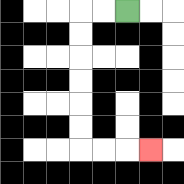{'start': '[5, 0]', 'end': '[6, 6]', 'path_directions': 'L,L,D,D,D,D,D,D,R,R,R', 'path_coordinates': '[[5, 0], [4, 0], [3, 0], [3, 1], [3, 2], [3, 3], [3, 4], [3, 5], [3, 6], [4, 6], [5, 6], [6, 6]]'}